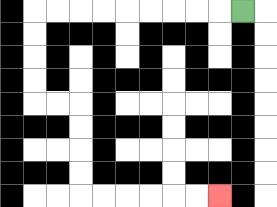{'start': '[10, 0]', 'end': '[9, 8]', 'path_directions': 'L,L,L,L,L,L,L,L,L,D,D,D,D,R,R,D,D,D,D,R,R,R,R,R,R', 'path_coordinates': '[[10, 0], [9, 0], [8, 0], [7, 0], [6, 0], [5, 0], [4, 0], [3, 0], [2, 0], [1, 0], [1, 1], [1, 2], [1, 3], [1, 4], [2, 4], [3, 4], [3, 5], [3, 6], [3, 7], [3, 8], [4, 8], [5, 8], [6, 8], [7, 8], [8, 8], [9, 8]]'}